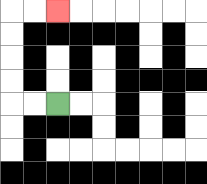{'start': '[2, 4]', 'end': '[2, 0]', 'path_directions': 'L,L,U,U,U,U,R,R', 'path_coordinates': '[[2, 4], [1, 4], [0, 4], [0, 3], [0, 2], [0, 1], [0, 0], [1, 0], [2, 0]]'}